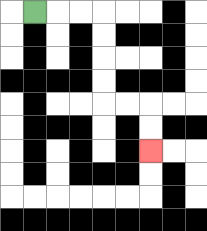{'start': '[1, 0]', 'end': '[6, 6]', 'path_directions': 'R,R,R,D,D,D,D,R,R,D,D', 'path_coordinates': '[[1, 0], [2, 0], [3, 0], [4, 0], [4, 1], [4, 2], [4, 3], [4, 4], [5, 4], [6, 4], [6, 5], [6, 6]]'}